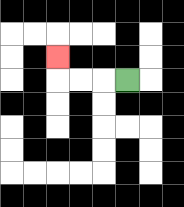{'start': '[5, 3]', 'end': '[2, 2]', 'path_directions': 'L,L,L,U', 'path_coordinates': '[[5, 3], [4, 3], [3, 3], [2, 3], [2, 2]]'}